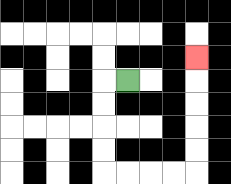{'start': '[5, 3]', 'end': '[8, 2]', 'path_directions': 'L,D,D,D,D,R,R,R,R,U,U,U,U,U', 'path_coordinates': '[[5, 3], [4, 3], [4, 4], [4, 5], [4, 6], [4, 7], [5, 7], [6, 7], [7, 7], [8, 7], [8, 6], [8, 5], [8, 4], [8, 3], [8, 2]]'}